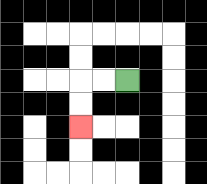{'start': '[5, 3]', 'end': '[3, 5]', 'path_directions': 'L,L,D,D', 'path_coordinates': '[[5, 3], [4, 3], [3, 3], [3, 4], [3, 5]]'}